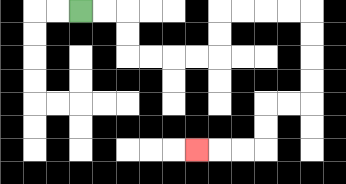{'start': '[3, 0]', 'end': '[8, 6]', 'path_directions': 'R,R,D,D,R,R,R,R,U,U,R,R,R,R,D,D,D,D,L,L,D,D,L,L,L', 'path_coordinates': '[[3, 0], [4, 0], [5, 0], [5, 1], [5, 2], [6, 2], [7, 2], [8, 2], [9, 2], [9, 1], [9, 0], [10, 0], [11, 0], [12, 0], [13, 0], [13, 1], [13, 2], [13, 3], [13, 4], [12, 4], [11, 4], [11, 5], [11, 6], [10, 6], [9, 6], [8, 6]]'}